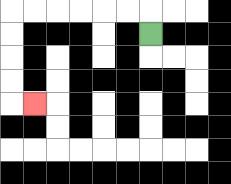{'start': '[6, 1]', 'end': '[1, 4]', 'path_directions': 'U,L,L,L,L,L,L,D,D,D,D,R', 'path_coordinates': '[[6, 1], [6, 0], [5, 0], [4, 0], [3, 0], [2, 0], [1, 0], [0, 0], [0, 1], [0, 2], [0, 3], [0, 4], [1, 4]]'}